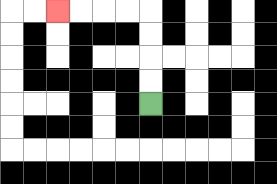{'start': '[6, 4]', 'end': '[2, 0]', 'path_directions': 'U,U,U,U,L,L,L,L', 'path_coordinates': '[[6, 4], [6, 3], [6, 2], [6, 1], [6, 0], [5, 0], [4, 0], [3, 0], [2, 0]]'}